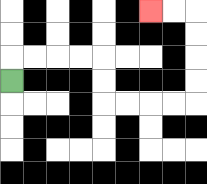{'start': '[0, 3]', 'end': '[6, 0]', 'path_directions': 'U,R,R,R,R,D,D,R,R,R,R,U,U,U,U,L,L', 'path_coordinates': '[[0, 3], [0, 2], [1, 2], [2, 2], [3, 2], [4, 2], [4, 3], [4, 4], [5, 4], [6, 4], [7, 4], [8, 4], [8, 3], [8, 2], [8, 1], [8, 0], [7, 0], [6, 0]]'}